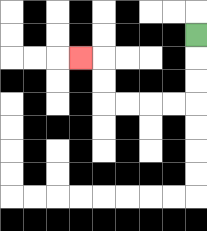{'start': '[8, 1]', 'end': '[3, 2]', 'path_directions': 'D,D,D,L,L,L,L,U,U,L', 'path_coordinates': '[[8, 1], [8, 2], [8, 3], [8, 4], [7, 4], [6, 4], [5, 4], [4, 4], [4, 3], [4, 2], [3, 2]]'}